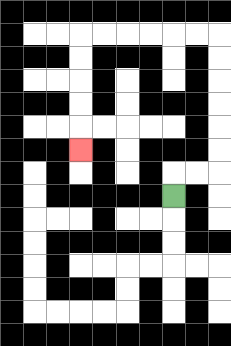{'start': '[7, 8]', 'end': '[3, 6]', 'path_directions': 'U,R,R,U,U,U,U,U,U,L,L,L,L,L,L,D,D,D,D,D', 'path_coordinates': '[[7, 8], [7, 7], [8, 7], [9, 7], [9, 6], [9, 5], [9, 4], [9, 3], [9, 2], [9, 1], [8, 1], [7, 1], [6, 1], [5, 1], [4, 1], [3, 1], [3, 2], [3, 3], [3, 4], [3, 5], [3, 6]]'}